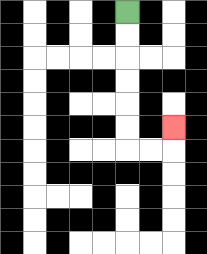{'start': '[5, 0]', 'end': '[7, 5]', 'path_directions': 'D,D,D,D,D,D,R,R,U', 'path_coordinates': '[[5, 0], [5, 1], [5, 2], [5, 3], [5, 4], [5, 5], [5, 6], [6, 6], [7, 6], [7, 5]]'}